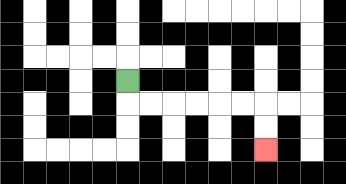{'start': '[5, 3]', 'end': '[11, 6]', 'path_directions': 'D,R,R,R,R,R,R,D,D', 'path_coordinates': '[[5, 3], [5, 4], [6, 4], [7, 4], [8, 4], [9, 4], [10, 4], [11, 4], [11, 5], [11, 6]]'}